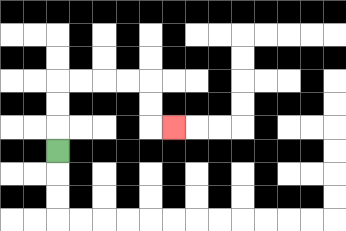{'start': '[2, 6]', 'end': '[7, 5]', 'path_directions': 'U,U,U,R,R,R,R,D,D,R', 'path_coordinates': '[[2, 6], [2, 5], [2, 4], [2, 3], [3, 3], [4, 3], [5, 3], [6, 3], [6, 4], [6, 5], [7, 5]]'}